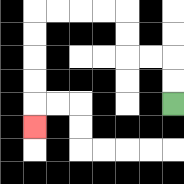{'start': '[7, 4]', 'end': '[1, 5]', 'path_directions': 'U,U,L,L,U,U,L,L,L,L,D,D,D,D,D', 'path_coordinates': '[[7, 4], [7, 3], [7, 2], [6, 2], [5, 2], [5, 1], [5, 0], [4, 0], [3, 0], [2, 0], [1, 0], [1, 1], [1, 2], [1, 3], [1, 4], [1, 5]]'}